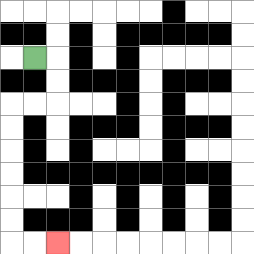{'start': '[1, 2]', 'end': '[2, 10]', 'path_directions': 'R,D,D,L,L,D,D,D,D,D,D,R,R', 'path_coordinates': '[[1, 2], [2, 2], [2, 3], [2, 4], [1, 4], [0, 4], [0, 5], [0, 6], [0, 7], [0, 8], [0, 9], [0, 10], [1, 10], [2, 10]]'}